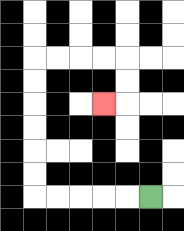{'start': '[6, 8]', 'end': '[4, 4]', 'path_directions': 'L,L,L,L,L,U,U,U,U,U,U,R,R,R,R,D,D,L', 'path_coordinates': '[[6, 8], [5, 8], [4, 8], [3, 8], [2, 8], [1, 8], [1, 7], [1, 6], [1, 5], [1, 4], [1, 3], [1, 2], [2, 2], [3, 2], [4, 2], [5, 2], [5, 3], [5, 4], [4, 4]]'}